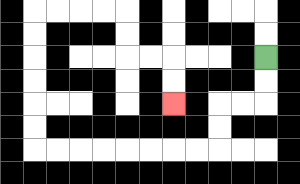{'start': '[11, 2]', 'end': '[7, 4]', 'path_directions': 'D,D,L,L,D,D,L,L,L,L,L,L,L,L,U,U,U,U,U,U,R,R,R,R,D,D,R,R,D,D', 'path_coordinates': '[[11, 2], [11, 3], [11, 4], [10, 4], [9, 4], [9, 5], [9, 6], [8, 6], [7, 6], [6, 6], [5, 6], [4, 6], [3, 6], [2, 6], [1, 6], [1, 5], [1, 4], [1, 3], [1, 2], [1, 1], [1, 0], [2, 0], [3, 0], [4, 0], [5, 0], [5, 1], [5, 2], [6, 2], [7, 2], [7, 3], [7, 4]]'}